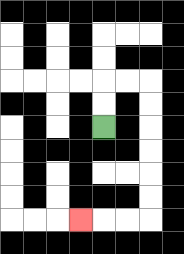{'start': '[4, 5]', 'end': '[3, 9]', 'path_directions': 'U,U,R,R,D,D,D,D,D,D,L,L,L', 'path_coordinates': '[[4, 5], [4, 4], [4, 3], [5, 3], [6, 3], [6, 4], [6, 5], [6, 6], [6, 7], [6, 8], [6, 9], [5, 9], [4, 9], [3, 9]]'}